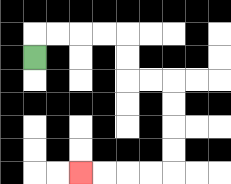{'start': '[1, 2]', 'end': '[3, 7]', 'path_directions': 'U,R,R,R,R,D,D,R,R,D,D,D,D,L,L,L,L', 'path_coordinates': '[[1, 2], [1, 1], [2, 1], [3, 1], [4, 1], [5, 1], [5, 2], [5, 3], [6, 3], [7, 3], [7, 4], [7, 5], [7, 6], [7, 7], [6, 7], [5, 7], [4, 7], [3, 7]]'}